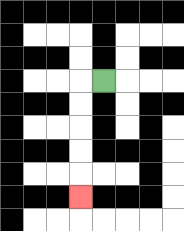{'start': '[4, 3]', 'end': '[3, 8]', 'path_directions': 'L,D,D,D,D,D', 'path_coordinates': '[[4, 3], [3, 3], [3, 4], [3, 5], [3, 6], [3, 7], [3, 8]]'}